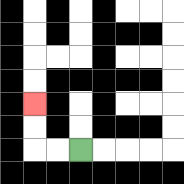{'start': '[3, 6]', 'end': '[1, 4]', 'path_directions': 'L,L,U,U', 'path_coordinates': '[[3, 6], [2, 6], [1, 6], [1, 5], [1, 4]]'}